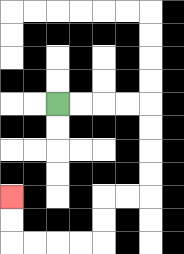{'start': '[2, 4]', 'end': '[0, 8]', 'path_directions': 'R,R,R,R,D,D,D,D,L,L,D,D,L,L,L,L,U,U', 'path_coordinates': '[[2, 4], [3, 4], [4, 4], [5, 4], [6, 4], [6, 5], [6, 6], [6, 7], [6, 8], [5, 8], [4, 8], [4, 9], [4, 10], [3, 10], [2, 10], [1, 10], [0, 10], [0, 9], [0, 8]]'}